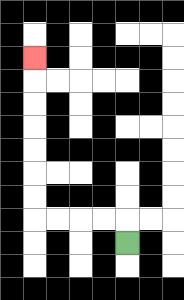{'start': '[5, 10]', 'end': '[1, 2]', 'path_directions': 'U,L,L,L,L,U,U,U,U,U,U,U', 'path_coordinates': '[[5, 10], [5, 9], [4, 9], [3, 9], [2, 9], [1, 9], [1, 8], [1, 7], [1, 6], [1, 5], [1, 4], [1, 3], [1, 2]]'}